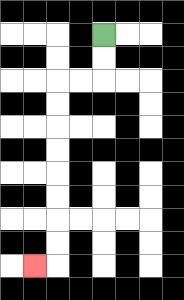{'start': '[4, 1]', 'end': '[1, 11]', 'path_directions': 'D,D,L,L,D,D,D,D,D,D,D,D,L', 'path_coordinates': '[[4, 1], [4, 2], [4, 3], [3, 3], [2, 3], [2, 4], [2, 5], [2, 6], [2, 7], [2, 8], [2, 9], [2, 10], [2, 11], [1, 11]]'}